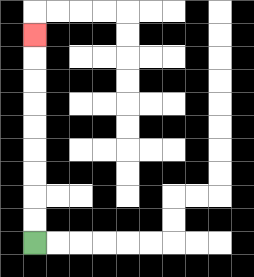{'start': '[1, 10]', 'end': '[1, 1]', 'path_directions': 'U,U,U,U,U,U,U,U,U', 'path_coordinates': '[[1, 10], [1, 9], [1, 8], [1, 7], [1, 6], [1, 5], [1, 4], [1, 3], [1, 2], [1, 1]]'}